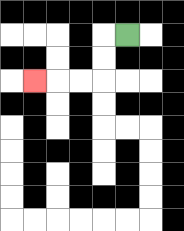{'start': '[5, 1]', 'end': '[1, 3]', 'path_directions': 'L,D,D,L,L,L', 'path_coordinates': '[[5, 1], [4, 1], [4, 2], [4, 3], [3, 3], [2, 3], [1, 3]]'}